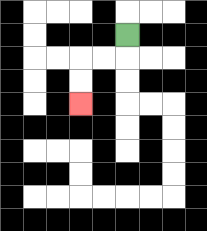{'start': '[5, 1]', 'end': '[3, 4]', 'path_directions': 'D,L,L,D,D', 'path_coordinates': '[[5, 1], [5, 2], [4, 2], [3, 2], [3, 3], [3, 4]]'}